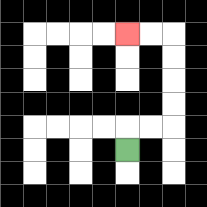{'start': '[5, 6]', 'end': '[5, 1]', 'path_directions': 'U,R,R,U,U,U,U,L,L', 'path_coordinates': '[[5, 6], [5, 5], [6, 5], [7, 5], [7, 4], [7, 3], [7, 2], [7, 1], [6, 1], [5, 1]]'}